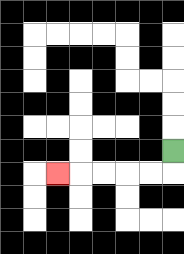{'start': '[7, 6]', 'end': '[2, 7]', 'path_directions': 'D,L,L,L,L,L', 'path_coordinates': '[[7, 6], [7, 7], [6, 7], [5, 7], [4, 7], [3, 7], [2, 7]]'}